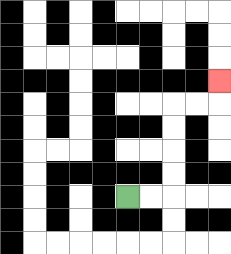{'start': '[5, 8]', 'end': '[9, 3]', 'path_directions': 'R,R,U,U,U,U,R,R,U', 'path_coordinates': '[[5, 8], [6, 8], [7, 8], [7, 7], [7, 6], [7, 5], [7, 4], [8, 4], [9, 4], [9, 3]]'}